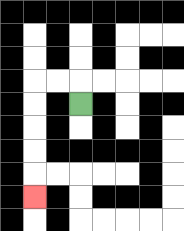{'start': '[3, 4]', 'end': '[1, 8]', 'path_directions': 'U,L,L,D,D,D,D,D', 'path_coordinates': '[[3, 4], [3, 3], [2, 3], [1, 3], [1, 4], [1, 5], [1, 6], [1, 7], [1, 8]]'}